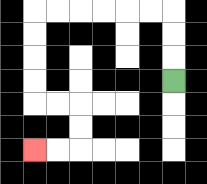{'start': '[7, 3]', 'end': '[1, 6]', 'path_directions': 'U,U,U,L,L,L,L,L,L,D,D,D,D,R,R,D,D,L,L', 'path_coordinates': '[[7, 3], [7, 2], [7, 1], [7, 0], [6, 0], [5, 0], [4, 0], [3, 0], [2, 0], [1, 0], [1, 1], [1, 2], [1, 3], [1, 4], [2, 4], [3, 4], [3, 5], [3, 6], [2, 6], [1, 6]]'}